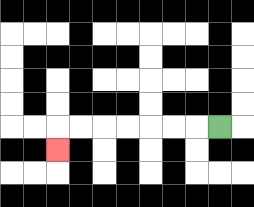{'start': '[9, 5]', 'end': '[2, 6]', 'path_directions': 'L,L,L,L,L,L,L,D', 'path_coordinates': '[[9, 5], [8, 5], [7, 5], [6, 5], [5, 5], [4, 5], [3, 5], [2, 5], [2, 6]]'}